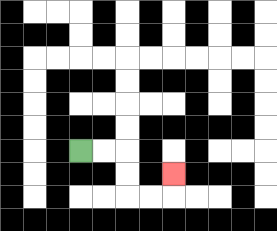{'start': '[3, 6]', 'end': '[7, 7]', 'path_directions': 'R,R,D,D,R,R,U', 'path_coordinates': '[[3, 6], [4, 6], [5, 6], [5, 7], [5, 8], [6, 8], [7, 8], [7, 7]]'}